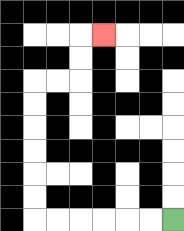{'start': '[7, 9]', 'end': '[4, 1]', 'path_directions': 'L,L,L,L,L,L,U,U,U,U,U,U,R,R,U,U,R', 'path_coordinates': '[[7, 9], [6, 9], [5, 9], [4, 9], [3, 9], [2, 9], [1, 9], [1, 8], [1, 7], [1, 6], [1, 5], [1, 4], [1, 3], [2, 3], [3, 3], [3, 2], [3, 1], [4, 1]]'}